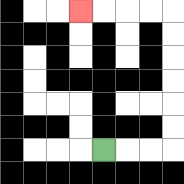{'start': '[4, 6]', 'end': '[3, 0]', 'path_directions': 'R,R,R,U,U,U,U,U,U,L,L,L,L', 'path_coordinates': '[[4, 6], [5, 6], [6, 6], [7, 6], [7, 5], [7, 4], [7, 3], [7, 2], [7, 1], [7, 0], [6, 0], [5, 0], [4, 0], [3, 0]]'}